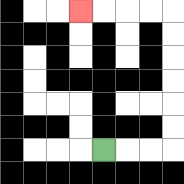{'start': '[4, 6]', 'end': '[3, 0]', 'path_directions': 'R,R,R,U,U,U,U,U,U,L,L,L,L', 'path_coordinates': '[[4, 6], [5, 6], [6, 6], [7, 6], [7, 5], [7, 4], [7, 3], [7, 2], [7, 1], [7, 0], [6, 0], [5, 0], [4, 0], [3, 0]]'}